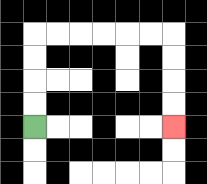{'start': '[1, 5]', 'end': '[7, 5]', 'path_directions': 'U,U,U,U,R,R,R,R,R,R,D,D,D,D', 'path_coordinates': '[[1, 5], [1, 4], [1, 3], [1, 2], [1, 1], [2, 1], [3, 1], [4, 1], [5, 1], [6, 1], [7, 1], [7, 2], [7, 3], [7, 4], [7, 5]]'}